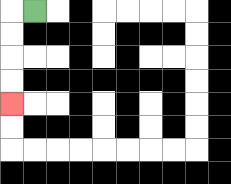{'start': '[1, 0]', 'end': '[0, 4]', 'path_directions': 'L,D,D,D,D', 'path_coordinates': '[[1, 0], [0, 0], [0, 1], [0, 2], [0, 3], [0, 4]]'}